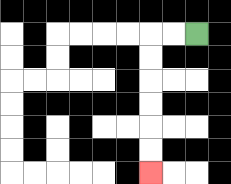{'start': '[8, 1]', 'end': '[6, 7]', 'path_directions': 'L,L,D,D,D,D,D,D', 'path_coordinates': '[[8, 1], [7, 1], [6, 1], [6, 2], [6, 3], [6, 4], [6, 5], [6, 6], [6, 7]]'}